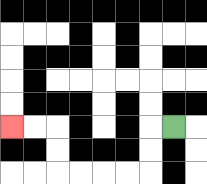{'start': '[7, 5]', 'end': '[0, 5]', 'path_directions': 'L,D,D,L,L,L,L,U,U,L,L', 'path_coordinates': '[[7, 5], [6, 5], [6, 6], [6, 7], [5, 7], [4, 7], [3, 7], [2, 7], [2, 6], [2, 5], [1, 5], [0, 5]]'}